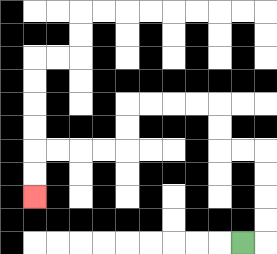{'start': '[10, 10]', 'end': '[1, 8]', 'path_directions': 'R,U,U,U,U,L,L,U,U,L,L,L,L,D,D,L,L,L,L,D,D', 'path_coordinates': '[[10, 10], [11, 10], [11, 9], [11, 8], [11, 7], [11, 6], [10, 6], [9, 6], [9, 5], [9, 4], [8, 4], [7, 4], [6, 4], [5, 4], [5, 5], [5, 6], [4, 6], [3, 6], [2, 6], [1, 6], [1, 7], [1, 8]]'}